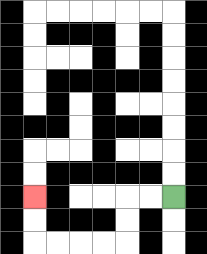{'start': '[7, 8]', 'end': '[1, 8]', 'path_directions': 'L,L,D,D,L,L,L,L,U,U', 'path_coordinates': '[[7, 8], [6, 8], [5, 8], [5, 9], [5, 10], [4, 10], [3, 10], [2, 10], [1, 10], [1, 9], [1, 8]]'}